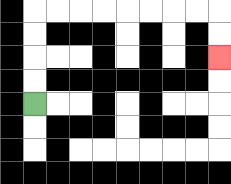{'start': '[1, 4]', 'end': '[9, 2]', 'path_directions': 'U,U,U,U,R,R,R,R,R,R,R,R,D,D', 'path_coordinates': '[[1, 4], [1, 3], [1, 2], [1, 1], [1, 0], [2, 0], [3, 0], [4, 0], [5, 0], [6, 0], [7, 0], [8, 0], [9, 0], [9, 1], [9, 2]]'}